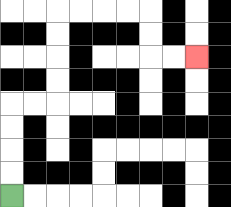{'start': '[0, 8]', 'end': '[8, 2]', 'path_directions': 'U,U,U,U,R,R,U,U,U,U,R,R,R,R,D,D,R,R', 'path_coordinates': '[[0, 8], [0, 7], [0, 6], [0, 5], [0, 4], [1, 4], [2, 4], [2, 3], [2, 2], [2, 1], [2, 0], [3, 0], [4, 0], [5, 0], [6, 0], [6, 1], [6, 2], [7, 2], [8, 2]]'}